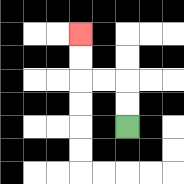{'start': '[5, 5]', 'end': '[3, 1]', 'path_directions': 'U,U,L,L,U,U', 'path_coordinates': '[[5, 5], [5, 4], [5, 3], [4, 3], [3, 3], [3, 2], [3, 1]]'}